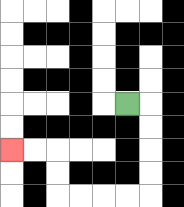{'start': '[5, 4]', 'end': '[0, 6]', 'path_directions': 'R,D,D,D,D,L,L,L,L,U,U,L,L', 'path_coordinates': '[[5, 4], [6, 4], [6, 5], [6, 6], [6, 7], [6, 8], [5, 8], [4, 8], [3, 8], [2, 8], [2, 7], [2, 6], [1, 6], [0, 6]]'}